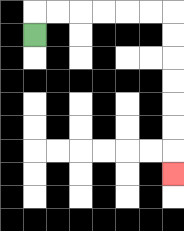{'start': '[1, 1]', 'end': '[7, 7]', 'path_directions': 'U,R,R,R,R,R,R,D,D,D,D,D,D,D', 'path_coordinates': '[[1, 1], [1, 0], [2, 0], [3, 0], [4, 0], [5, 0], [6, 0], [7, 0], [7, 1], [7, 2], [7, 3], [7, 4], [7, 5], [7, 6], [7, 7]]'}